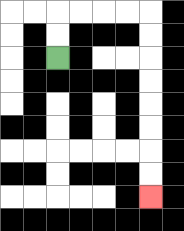{'start': '[2, 2]', 'end': '[6, 8]', 'path_directions': 'U,U,R,R,R,R,D,D,D,D,D,D,D,D', 'path_coordinates': '[[2, 2], [2, 1], [2, 0], [3, 0], [4, 0], [5, 0], [6, 0], [6, 1], [6, 2], [6, 3], [6, 4], [6, 5], [6, 6], [6, 7], [6, 8]]'}